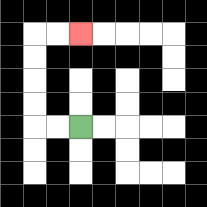{'start': '[3, 5]', 'end': '[3, 1]', 'path_directions': 'L,L,U,U,U,U,R,R', 'path_coordinates': '[[3, 5], [2, 5], [1, 5], [1, 4], [1, 3], [1, 2], [1, 1], [2, 1], [3, 1]]'}